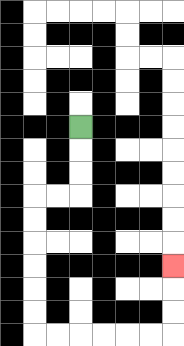{'start': '[3, 5]', 'end': '[7, 11]', 'path_directions': 'D,D,D,L,L,D,D,D,D,D,D,R,R,R,R,R,R,U,U,U', 'path_coordinates': '[[3, 5], [3, 6], [3, 7], [3, 8], [2, 8], [1, 8], [1, 9], [1, 10], [1, 11], [1, 12], [1, 13], [1, 14], [2, 14], [3, 14], [4, 14], [5, 14], [6, 14], [7, 14], [7, 13], [7, 12], [7, 11]]'}